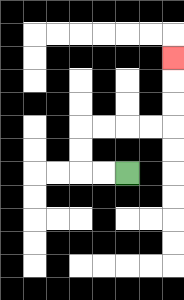{'start': '[5, 7]', 'end': '[7, 2]', 'path_directions': 'L,L,U,U,R,R,R,R,U,U,U', 'path_coordinates': '[[5, 7], [4, 7], [3, 7], [3, 6], [3, 5], [4, 5], [5, 5], [6, 5], [7, 5], [7, 4], [7, 3], [7, 2]]'}